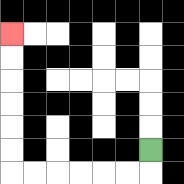{'start': '[6, 6]', 'end': '[0, 1]', 'path_directions': 'D,L,L,L,L,L,L,U,U,U,U,U,U', 'path_coordinates': '[[6, 6], [6, 7], [5, 7], [4, 7], [3, 7], [2, 7], [1, 7], [0, 7], [0, 6], [0, 5], [0, 4], [0, 3], [0, 2], [0, 1]]'}